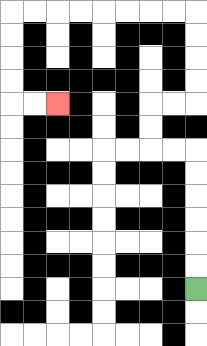{'start': '[8, 12]', 'end': '[2, 4]', 'path_directions': 'U,U,U,U,U,U,L,L,U,U,R,R,U,U,U,U,L,L,L,L,L,L,L,L,D,D,D,D,R,R', 'path_coordinates': '[[8, 12], [8, 11], [8, 10], [8, 9], [8, 8], [8, 7], [8, 6], [7, 6], [6, 6], [6, 5], [6, 4], [7, 4], [8, 4], [8, 3], [8, 2], [8, 1], [8, 0], [7, 0], [6, 0], [5, 0], [4, 0], [3, 0], [2, 0], [1, 0], [0, 0], [0, 1], [0, 2], [0, 3], [0, 4], [1, 4], [2, 4]]'}